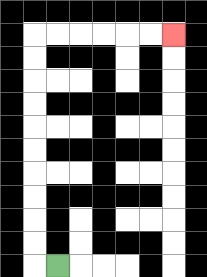{'start': '[2, 11]', 'end': '[7, 1]', 'path_directions': 'L,U,U,U,U,U,U,U,U,U,U,R,R,R,R,R,R', 'path_coordinates': '[[2, 11], [1, 11], [1, 10], [1, 9], [1, 8], [1, 7], [1, 6], [1, 5], [1, 4], [1, 3], [1, 2], [1, 1], [2, 1], [3, 1], [4, 1], [5, 1], [6, 1], [7, 1]]'}